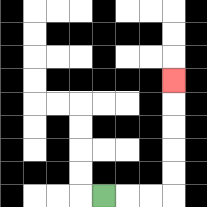{'start': '[4, 8]', 'end': '[7, 3]', 'path_directions': 'R,R,R,U,U,U,U,U', 'path_coordinates': '[[4, 8], [5, 8], [6, 8], [7, 8], [7, 7], [7, 6], [7, 5], [7, 4], [7, 3]]'}